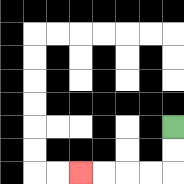{'start': '[7, 5]', 'end': '[3, 7]', 'path_directions': 'D,D,L,L,L,L', 'path_coordinates': '[[7, 5], [7, 6], [7, 7], [6, 7], [5, 7], [4, 7], [3, 7]]'}